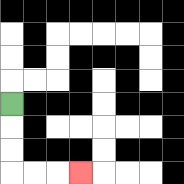{'start': '[0, 4]', 'end': '[3, 7]', 'path_directions': 'D,D,D,R,R,R', 'path_coordinates': '[[0, 4], [0, 5], [0, 6], [0, 7], [1, 7], [2, 7], [3, 7]]'}